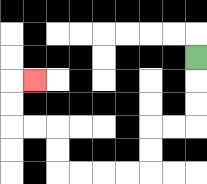{'start': '[8, 2]', 'end': '[1, 3]', 'path_directions': 'D,D,D,L,L,D,D,L,L,L,L,U,U,L,L,U,U,R', 'path_coordinates': '[[8, 2], [8, 3], [8, 4], [8, 5], [7, 5], [6, 5], [6, 6], [6, 7], [5, 7], [4, 7], [3, 7], [2, 7], [2, 6], [2, 5], [1, 5], [0, 5], [0, 4], [0, 3], [1, 3]]'}